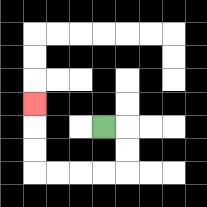{'start': '[4, 5]', 'end': '[1, 4]', 'path_directions': 'R,D,D,L,L,L,L,U,U,U', 'path_coordinates': '[[4, 5], [5, 5], [5, 6], [5, 7], [4, 7], [3, 7], [2, 7], [1, 7], [1, 6], [1, 5], [1, 4]]'}